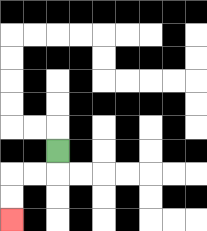{'start': '[2, 6]', 'end': '[0, 9]', 'path_directions': 'D,L,L,D,D', 'path_coordinates': '[[2, 6], [2, 7], [1, 7], [0, 7], [0, 8], [0, 9]]'}